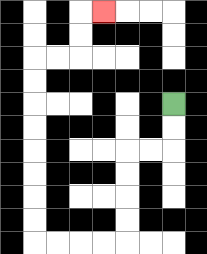{'start': '[7, 4]', 'end': '[4, 0]', 'path_directions': 'D,D,L,L,D,D,D,D,L,L,L,L,U,U,U,U,U,U,U,U,R,R,U,U,R', 'path_coordinates': '[[7, 4], [7, 5], [7, 6], [6, 6], [5, 6], [5, 7], [5, 8], [5, 9], [5, 10], [4, 10], [3, 10], [2, 10], [1, 10], [1, 9], [1, 8], [1, 7], [1, 6], [1, 5], [1, 4], [1, 3], [1, 2], [2, 2], [3, 2], [3, 1], [3, 0], [4, 0]]'}